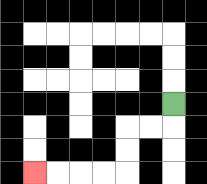{'start': '[7, 4]', 'end': '[1, 7]', 'path_directions': 'D,L,L,D,D,L,L,L,L', 'path_coordinates': '[[7, 4], [7, 5], [6, 5], [5, 5], [5, 6], [5, 7], [4, 7], [3, 7], [2, 7], [1, 7]]'}